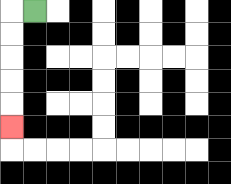{'start': '[1, 0]', 'end': '[0, 5]', 'path_directions': 'L,D,D,D,D,D', 'path_coordinates': '[[1, 0], [0, 0], [0, 1], [0, 2], [0, 3], [0, 4], [0, 5]]'}